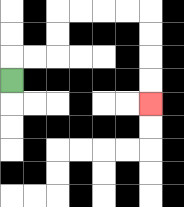{'start': '[0, 3]', 'end': '[6, 4]', 'path_directions': 'U,R,R,U,U,R,R,R,R,D,D,D,D', 'path_coordinates': '[[0, 3], [0, 2], [1, 2], [2, 2], [2, 1], [2, 0], [3, 0], [4, 0], [5, 0], [6, 0], [6, 1], [6, 2], [6, 3], [6, 4]]'}